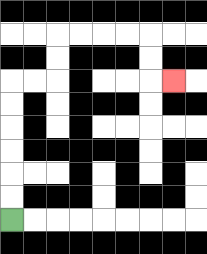{'start': '[0, 9]', 'end': '[7, 3]', 'path_directions': 'U,U,U,U,U,U,R,R,U,U,R,R,R,R,D,D,R', 'path_coordinates': '[[0, 9], [0, 8], [0, 7], [0, 6], [0, 5], [0, 4], [0, 3], [1, 3], [2, 3], [2, 2], [2, 1], [3, 1], [4, 1], [5, 1], [6, 1], [6, 2], [6, 3], [7, 3]]'}